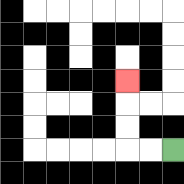{'start': '[7, 6]', 'end': '[5, 3]', 'path_directions': 'L,L,U,U,U', 'path_coordinates': '[[7, 6], [6, 6], [5, 6], [5, 5], [5, 4], [5, 3]]'}